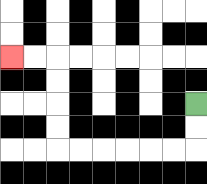{'start': '[8, 4]', 'end': '[0, 2]', 'path_directions': 'D,D,L,L,L,L,L,L,U,U,U,U,L,L', 'path_coordinates': '[[8, 4], [8, 5], [8, 6], [7, 6], [6, 6], [5, 6], [4, 6], [3, 6], [2, 6], [2, 5], [2, 4], [2, 3], [2, 2], [1, 2], [0, 2]]'}